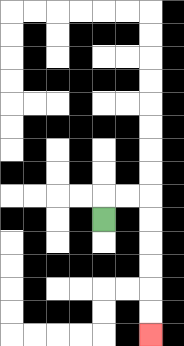{'start': '[4, 9]', 'end': '[6, 14]', 'path_directions': 'U,R,R,D,D,D,D,D,D', 'path_coordinates': '[[4, 9], [4, 8], [5, 8], [6, 8], [6, 9], [6, 10], [6, 11], [6, 12], [6, 13], [6, 14]]'}